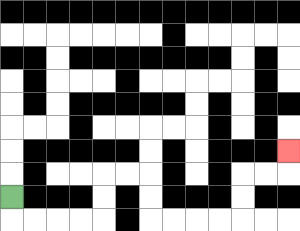{'start': '[0, 8]', 'end': '[12, 6]', 'path_directions': 'D,R,R,R,R,U,U,R,R,D,D,R,R,R,R,U,U,R,R,U', 'path_coordinates': '[[0, 8], [0, 9], [1, 9], [2, 9], [3, 9], [4, 9], [4, 8], [4, 7], [5, 7], [6, 7], [6, 8], [6, 9], [7, 9], [8, 9], [9, 9], [10, 9], [10, 8], [10, 7], [11, 7], [12, 7], [12, 6]]'}